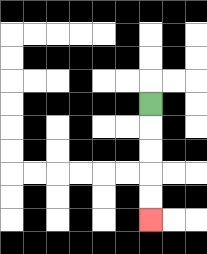{'start': '[6, 4]', 'end': '[6, 9]', 'path_directions': 'D,D,D,D,D', 'path_coordinates': '[[6, 4], [6, 5], [6, 6], [6, 7], [6, 8], [6, 9]]'}